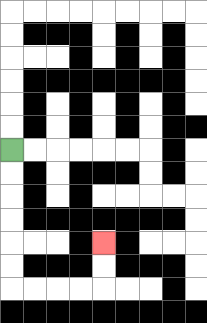{'start': '[0, 6]', 'end': '[4, 10]', 'path_directions': 'D,D,D,D,D,D,R,R,R,R,U,U', 'path_coordinates': '[[0, 6], [0, 7], [0, 8], [0, 9], [0, 10], [0, 11], [0, 12], [1, 12], [2, 12], [3, 12], [4, 12], [4, 11], [4, 10]]'}